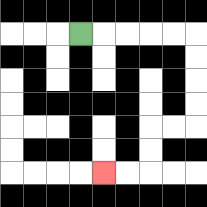{'start': '[3, 1]', 'end': '[4, 7]', 'path_directions': 'R,R,R,R,R,D,D,D,D,L,L,D,D,L,L', 'path_coordinates': '[[3, 1], [4, 1], [5, 1], [6, 1], [7, 1], [8, 1], [8, 2], [8, 3], [8, 4], [8, 5], [7, 5], [6, 5], [6, 6], [6, 7], [5, 7], [4, 7]]'}